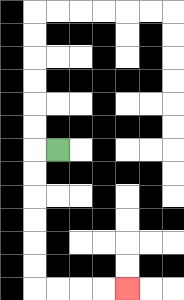{'start': '[2, 6]', 'end': '[5, 12]', 'path_directions': 'L,D,D,D,D,D,D,R,R,R,R', 'path_coordinates': '[[2, 6], [1, 6], [1, 7], [1, 8], [1, 9], [1, 10], [1, 11], [1, 12], [2, 12], [3, 12], [4, 12], [5, 12]]'}